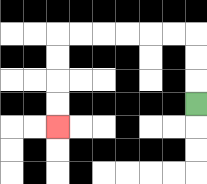{'start': '[8, 4]', 'end': '[2, 5]', 'path_directions': 'U,U,U,L,L,L,L,L,L,D,D,D,D', 'path_coordinates': '[[8, 4], [8, 3], [8, 2], [8, 1], [7, 1], [6, 1], [5, 1], [4, 1], [3, 1], [2, 1], [2, 2], [2, 3], [2, 4], [2, 5]]'}